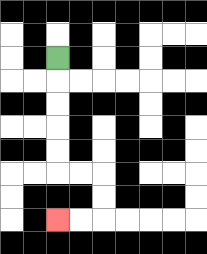{'start': '[2, 2]', 'end': '[2, 9]', 'path_directions': 'D,D,D,D,D,R,R,D,D,L,L', 'path_coordinates': '[[2, 2], [2, 3], [2, 4], [2, 5], [2, 6], [2, 7], [3, 7], [4, 7], [4, 8], [4, 9], [3, 9], [2, 9]]'}